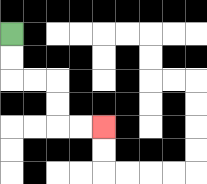{'start': '[0, 1]', 'end': '[4, 5]', 'path_directions': 'D,D,R,R,D,D,R,R', 'path_coordinates': '[[0, 1], [0, 2], [0, 3], [1, 3], [2, 3], [2, 4], [2, 5], [3, 5], [4, 5]]'}